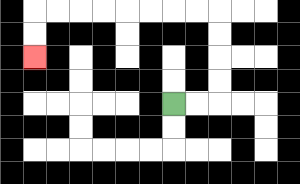{'start': '[7, 4]', 'end': '[1, 2]', 'path_directions': 'R,R,U,U,U,U,L,L,L,L,L,L,L,L,D,D', 'path_coordinates': '[[7, 4], [8, 4], [9, 4], [9, 3], [9, 2], [9, 1], [9, 0], [8, 0], [7, 0], [6, 0], [5, 0], [4, 0], [3, 0], [2, 0], [1, 0], [1, 1], [1, 2]]'}